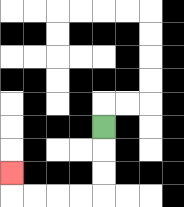{'start': '[4, 5]', 'end': '[0, 7]', 'path_directions': 'D,D,D,L,L,L,L,U', 'path_coordinates': '[[4, 5], [4, 6], [4, 7], [4, 8], [3, 8], [2, 8], [1, 8], [0, 8], [0, 7]]'}